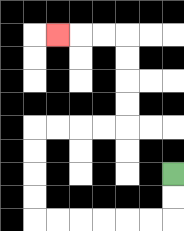{'start': '[7, 7]', 'end': '[2, 1]', 'path_directions': 'D,D,L,L,L,L,L,L,U,U,U,U,R,R,R,R,U,U,U,U,L,L,L', 'path_coordinates': '[[7, 7], [7, 8], [7, 9], [6, 9], [5, 9], [4, 9], [3, 9], [2, 9], [1, 9], [1, 8], [1, 7], [1, 6], [1, 5], [2, 5], [3, 5], [4, 5], [5, 5], [5, 4], [5, 3], [5, 2], [5, 1], [4, 1], [3, 1], [2, 1]]'}